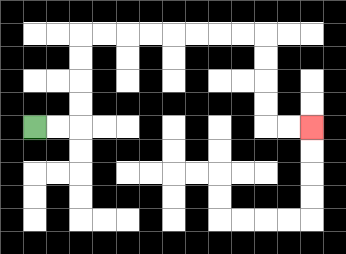{'start': '[1, 5]', 'end': '[13, 5]', 'path_directions': 'R,R,U,U,U,U,R,R,R,R,R,R,R,R,D,D,D,D,R,R', 'path_coordinates': '[[1, 5], [2, 5], [3, 5], [3, 4], [3, 3], [3, 2], [3, 1], [4, 1], [5, 1], [6, 1], [7, 1], [8, 1], [9, 1], [10, 1], [11, 1], [11, 2], [11, 3], [11, 4], [11, 5], [12, 5], [13, 5]]'}